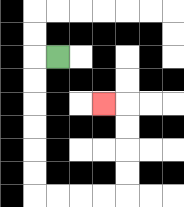{'start': '[2, 2]', 'end': '[4, 4]', 'path_directions': 'L,D,D,D,D,D,D,R,R,R,R,U,U,U,U,L', 'path_coordinates': '[[2, 2], [1, 2], [1, 3], [1, 4], [1, 5], [1, 6], [1, 7], [1, 8], [2, 8], [3, 8], [4, 8], [5, 8], [5, 7], [5, 6], [5, 5], [5, 4], [4, 4]]'}